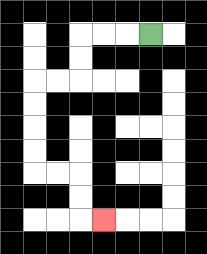{'start': '[6, 1]', 'end': '[4, 9]', 'path_directions': 'L,L,L,D,D,L,L,D,D,D,D,R,R,D,D,R', 'path_coordinates': '[[6, 1], [5, 1], [4, 1], [3, 1], [3, 2], [3, 3], [2, 3], [1, 3], [1, 4], [1, 5], [1, 6], [1, 7], [2, 7], [3, 7], [3, 8], [3, 9], [4, 9]]'}